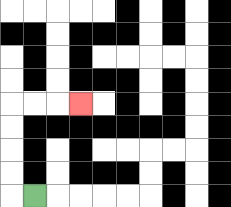{'start': '[1, 8]', 'end': '[3, 4]', 'path_directions': 'L,U,U,U,U,R,R,R', 'path_coordinates': '[[1, 8], [0, 8], [0, 7], [0, 6], [0, 5], [0, 4], [1, 4], [2, 4], [3, 4]]'}